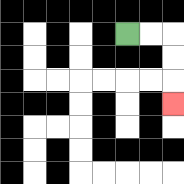{'start': '[5, 1]', 'end': '[7, 4]', 'path_directions': 'R,R,D,D,D', 'path_coordinates': '[[5, 1], [6, 1], [7, 1], [7, 2], [7, 3], [7, 4]]'}